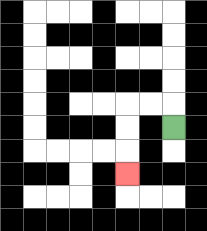{'start': '[7, 5]', 'end': '[5, 7]', 'path_directions': 'U,L,L,D,D,D', 'path_coordinates': '[[7, 5], [7, 4], [6, 4], [5, 4], [5, 5], [5, 6], [5, 7]]'}